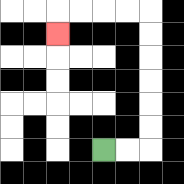{'start': '[4, 6]', 'end': '[2, 1]', 'path_directions': 'R,R,U,U,U,U,U,U,L,L,L,L,D', 'path_coordinates': '[[4, 6], [5, 6], [6, 6], [6, 5], [6, 4], [6, 3], [6, 2], [6, 1], [6, 0], [5, 0], [4, 0], [3, 0], [2, 0], [2, 1]]'}